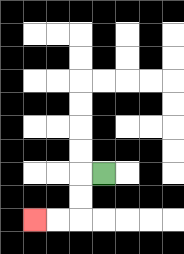{'start': '[4, 7]', 'end': '[1, 9]', 'path_directions': 'L,D,D,L,L', 'path_coordinates': '[[4, 7], [3, 7], [3, 8], [3, 9], [2, 9], [1, 9]]'}